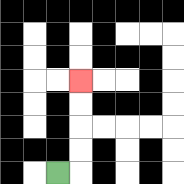{'start': '[2, 7]', 'end': '[3, 3]', 'path_directions': 'R,U,U,U,U', 'path_coordinates': '[[2, 7], [3, 7], [3, 6], [3, 5], [3, 4], [3, 3]]'}